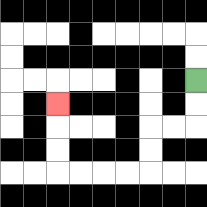{'start': '[8, 3]', 'end': '[2, 4]', 'path_directions': 'D,D,L,L,D,D,L,L,L,L,U,U,U', 'path_coordinates': '[[8, 3], [8, 4], [8, 5], [7, 5], [6, 5], [6, 6], [6, 7], [5, 7], [4, 7], [3, 7], [2, 7], [2, 6], [2, 5], [2, 4]]'}